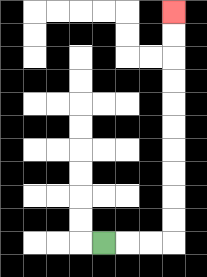{'start': '[4, 10]', 'end': '[7, 0]', 'path_directions': 'R,R,R,U,U,U,U,U,U,U,U,U,U', 'path_coordinates': '[[4, 10], [5, 10], [6, 10], [7, 10], [7, 9], [7, 8], [7, 7], [7, 6], [7, 5], [7, 4], [7, 3], [7, 2], [7, 1], [7, 0]]'}